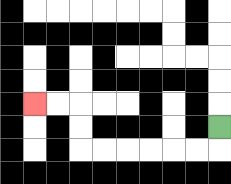{'start': '[9, 5]', 'end': '[1, 4]', 'path_directions': 'D,L,L,L,L,L,L,U,U,L,L', 'path_coordinates': '[[9, 5], [9, 6], [8, 6], [7, 6], [6, 6], [5, 6], [4, 6], [3, 6], [3, 5], [3, 4], [2, 4], [1, 4]]'}